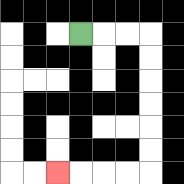{'start': '[3, 1]', 'end': '[2, 7]', 'path_directions': 'R,R,R,D,D,D,D,D,D,L,L,L,L', 'path_coordinates': '[[3, 1], [4, 1], [5, 1], [6, 1], [6, 2], [6, 3], [6, 4], [6, 5], [6, 6], [6, 7], [5, 7], [4, 7], [3, 7], [2, 7]]'}